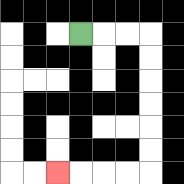{'start': '[3, 1]', 'end': '[2, 7]', 'path_directions': 'R,R,R,D,D,D,D,D,D,L,L,L,L', 'path_coordinates': '[[3, 1], [4, 1], [5, 1], [6, 1], [6, 2], [6, 3], [6, 4], [6, 5], [6, 6], [6, 7], [5, 7], [4, 7], [3, 7], [2, 7]]'}